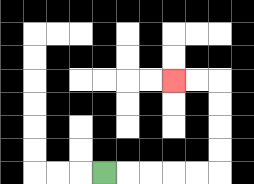{'start': '[4, 7]', 'end': '[7, 3]', 'path_directions': 'R,R,R,R,R,U,U,U,U,L,L', 'path_coordinates': '[[4, 7], [5, 7], [6, 7], [7, 7], [8, 7], [9, 7], [9, 6], [9, 5], [9, 4], [9, 3], [8, 3], [7, 3]]'}